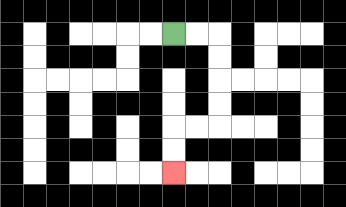{'start': '[7, 1]', 'end': '[7, 7]', 'path_directions': 'R,R,D,D,D,D,L,L,D,D', 'path_coordinates': '[[7, 1], [8, 1], [9, 1], [9, 2], [9, 3], [9, 4], [9, 5], [8, 5], [7, 5], [7, 6], [7, 7]]'}